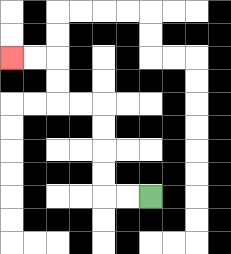{'start': '[6, 8]', 'end': '[0, 2]', 'path_directions': 'L,L,U,U,U,U,L,L,U,U,L,L', 'path_coordinates': '[[6, 8], [5, 8], [4, 8], [4, 7], [4, 6], [4, 5], [4, 4], [3, 4], [2, 4], [2, 3], [2, 2], [1, 2], [0, 2]]'}